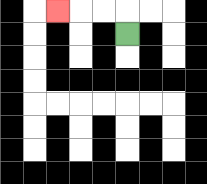{'start': '[5, 1]', 'end': '[2, 0]', 'path_directions': 'U,L,L,L', 'path_coordinates': '[[5, 1], [5, 0], [4, 0], [3, 0], [2, 0]]'}